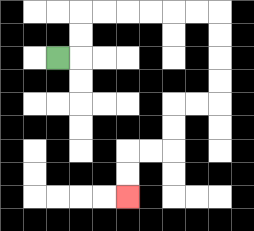{'start': '[2, 2]', 'end': '[5, 8]', 'path_directions': 'R,U,U,R,R,R,R,R,R,D,D,D,D,L,L,D,D,L,L,D,D', 'path_coordinates': '[[2, 2], [3, 2], [3, 1], [3, 0], [4, 0], [5, 0], [6, 0], [7, 0], [8, 0], [9, 0], [9, 1], [9, 2], [9, 3], [9, 4], [8, 4], [7, 4], [7, 5], [7, 6], [6, 6], [5, 6], [5, 7], [5, 8]]'}